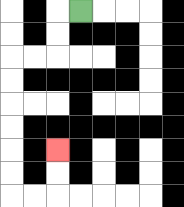{'start': '[3, 0]', 'end': '[2, 6]', 'path_directions': 'L,D,D,L,L,D,D,D,D,D,D,R,R,U,U', 'path_coordinates': '[[3, 0], [2, 0], [2, 1], [2, 2], [1, 2], [0, 2], [0, 3], [0, 4], [0, 5], [0, 6], [0, 7], [0, 8], [1, 8], [2, 8], [2, 7], [2, 6]]'}